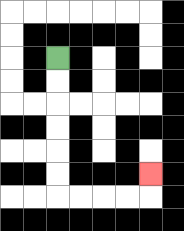{'start': '[2, 2]', 'end': '[6, 7]', 'path_directions': 'D,D,D,D,D,D,R,R,R,R,U', 'path_coordinates': '[[2, 2], [2, 3], [2, 4], [2, 5], [2, 6], [2, 7], [2, 8], [3, 8], [4, 8], [5, 8], [6, 8], [6, 7]]'}